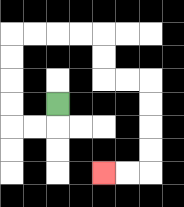{'start': '[2, 4]', 'end': '[4, 7]', 'path_directions': 'D,L,L,U,U,U,U,R,R,R,R,D,D,R,R,D,D,D,D,L,L', 'path_coordinates': '[[2, 4], [2, 5], [1, 5], [0, 5], [0, 4], [0, 3], [0, 2], [0, 1], [1, 1], [2, 1], [3, 1], [4, 1], [4, 2], [4, 3], [5, 3], [6, 3], [6, 4], [6, 5], [6, 6], [6, 7], [5, 7], [4, 7]]'}